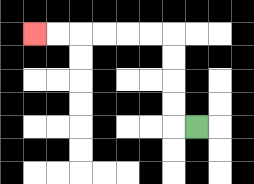{'start': '[8, 5]', 'end': '[1, 1]', 'path_directions': 'L,U,U,U,U,L,L,L,L,L,L', 'path_coordinates': '[[8, 5], [7, 5], [7, 4], [7, 3], [7, 2], [7, 1], [6, 1], [5, 1], [4, 1], [3, 1], [2, 1], [1, 1]]'}